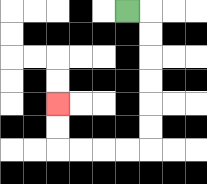{'start': '[5, 0]', 'end': '[2, 4]', 'path_directions': 'R,D,D,D,D,D,D,L,L,L,L,U,U', 'path_coordinates': '[[5, 0], [6, 0], [6, 1], [6, 2], [6, 3], [6, 4], [6, 5], [6, 6], [5, 6], [4, 6], [3, 6], [2, 6], [2, 5], [2, 4]]'}